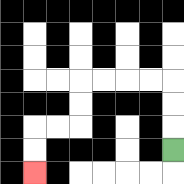{'start': '[7, 6]', 'end': '[1, 7]', 'path_directions': 'U,U,U,L,L,L,L,D,D,L,L,D,D', 'path_coordinates': '[[7, 6], [7, 5], [7, 4], [7, 3], [6, 3], [5, 3], [4, 3], [3, 3], [3, 4], [3, 5], [2, 5], [1, 5], [1, 6], [1, 7]]'}